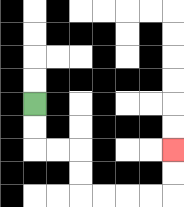{'start': '[1, 4]', 'end': '[7, 6]', 'path_directions': 'D,D,R,R,D,D,R,R,R,R,U,U', 'path_coordinates': '[[1, 4], [1, 5], [1, 6], [2, 6], [3, 6], [3, 7], [3, 8], [4, 8], [5, 8], [6, 8], [7, 8], [7, 7], [7, 6]]'}